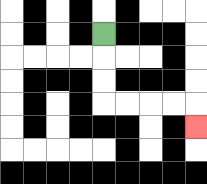{'start': '[4, 1]', 'end': '[8, 5]', 'path_directions': 'D,D,D,R,R,R,R,D', 'path_coordinates': '[[4, 1], [4, 2], [4, 3], [4, 4], [5, 4], [6, 4], [7, 4], [8, 4], [8, 5]]'}